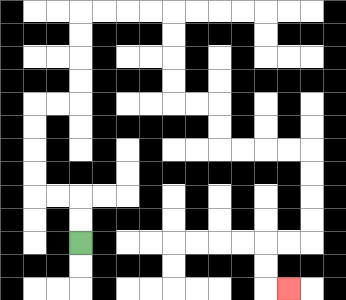{'start': '[3, 10]', 'end': '[12, 12]', 'path_directions': 'U,U,L,L,U,U,U,U,R,R,U,U,U,U,R,R,R,R,D,D,D,D,R,R,D,D,R,R,R,R,D,D,D,D,L,L,D,D,R', 'path_coordinates': '[[3, 10], [3, 9], [3, 8], [2, 8], [1, 8], [1, 7], [1, 6], [1, 5], [1, 4], [2, 4], [3, 4], [3, 3], [3, 2], [3, 1], [3, 0], [4, 0], [5, 0], [6, 0], [7, 0], [7, 1], [7, 2], [7, 3], [7, 4], [8, 4], [9, 4], [9, 5], [9, 6], [10, 6], [11, 6], [12, 6], [13, 6], [13, 7], [13, 8], [13, 9], [13, 10], [12, 10], [11, 10], [11, 11], [11, 12], [12, 12]]'}